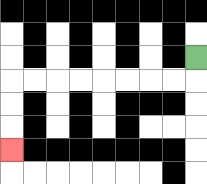{'start': '[8, 2]', 'end': '[0, 6]', 'path_directions': 'D,L,L,L,L,L,L,L,L,D,D,D', 'path_coordinates': '[[8, 2], [8, 3], [7, 3], [6, 3], [5, 3], [4, 3], [3, 3], [2, 3], [1, 3], [0, 3], [0, 4], [0, 5], [0, 6]]'}